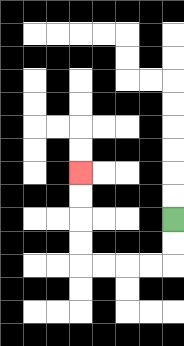{'start': '[7, 9]', 'end': '[3, 7]', 'path_directions': 'D,D,L,L,L,L,U,U,U,U', 'path_coordinates': '[[7, 9], [7, 10], [7, 11], [6, 11], [5, 11], [4, 11], [3, 11], [3, 10], [3, 9], [3, 8], [3, 7]]'}